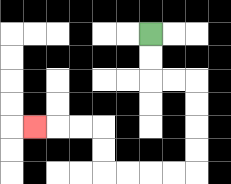{'start': '[6, 1]', 'end': '[1, 5]', 'path_directions': 'D,D,R,R,D,D,D,D,L,L,L,L,U,U,L,L,L', 'path_coordinates': '[[6, 1], [6, 2], [6, 3], [7, 3], [8, 3], [8, 4], [8, 5], [8, 6], [8, 7], [7, 7], [6, 7], [5, 7], [4, 7], [4, 6], [4, 5], [3, 5], [2, 5], [1, 5]]'}